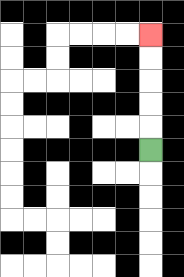{'start': '[6, 6]', 'end': '[6, 1]', 'path_directions': 'U,U,U,U,U', 'path_coordinates': '[[6, 6], [6, 5], [6, 4], [6, 3], [6, 2], [6, 1]]'}